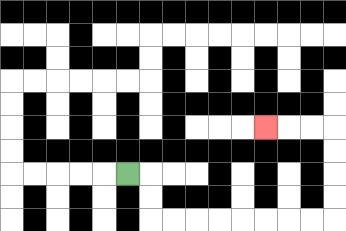{'start': '[5, 7]', 'end': '[11, 5]', 'path_directions': 'R,D,D,R,R,R,R,R,R,R,R,U,U,U,U,L,L,L', 'path_coordinates': '[[5, 7], [6, 7], [6, 8], [6, 9], [7, 9], [8, 9], [9, 9], [10, 9], [11, 9], [12, 9], [13, 9], [14, 9], [14, 8], [14, 7], [14, 6], [14, 5], [13, 5], [12, 5], [11, 5]]'}